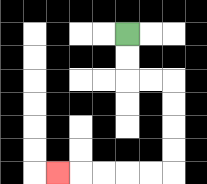{'start': '[5, 1]', 'end': '[2, 7]', 'path_directions': 'D,D,R,R,D,D,D,D,L,L,L,L,L', 'path_coordinates': '[[5, 1], [5, 2], [5, 3], [6, 3], [7, 3], [7, 4], [7, 5], [7, 6], [7, 7], [6, 7], [5, 7], [4, 7], [3, 7], [2, 7]]'}